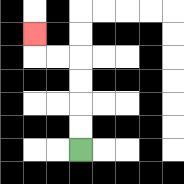{'start': '[3, 6]', 'end': '[1, 1]', 'path_directions': 'U,U,U,U,L,L,U', 'path_coordinates': '[[3, 6], [3, 5], [3, 4], [3, 3], [3, 2], [2, 2], [1, 2], [1, 1]]'}